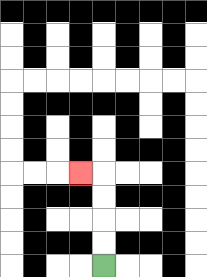{'start': '[4, 11]', 'end': '[3, 7]', 'path_directions': 'U,U,U,U,L', 'path_coordinates': '[[4, 11], [4, 10], [4, 9], [4, 8], [4, 7], [3, 7]]'}